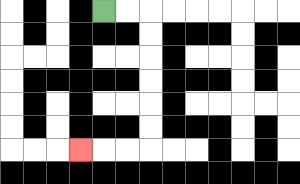{'start': '[4, 0]', 'end': '[3, 6]', 'path_directions': 'R,R,D,D,D,D,D,D,L,L,L', 'path_coordinates': '[[4, 0], [5, 0], [6, 0], [6, 1], [6, 2], [6, 3], [6, 4], [6, 5], [6, 6], [5, 6], [4, 6], [3, 6]]'}